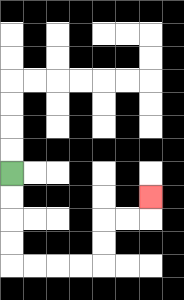{'start': '[0, 7]', 'end': '[6, 8]', 'path_directions': 'D,D,D,D,R,R,R,R,U,U,R,R,U', 'path_coordinates': '[[0, 7], [0, 8], [0, 9], [0, 10], [0, 11], [1, 11], [2, 11], [3, 11], [4, 11], [4, 10], [4, 9], [5, 9], [6, 9], [6, 8]]'}